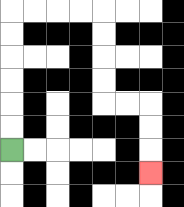{'start': '[0, 6]', 'end': '[6, 7]', 'path_directions': 'U,U,U,U,U,U,R,R,R,R,D,D,D,D,R,R,D,D,D', 'path_coordinates': '[[0, 6], [0, 5], [0, 4], [0, 3], [0, 2], [0, 1], [0, 0], [1, 0], [2, 0], [3, 0], [4, 0], [4, 1], [4, 2], [4, 3], [4, 4], [5, 4], [6, 4], [6, 5], [6, 6], [6, 7]]'}